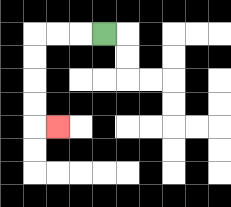{'start': '[4, 1]', 'end': '[2, 5]', 'path_directions': 'L,L,L,D,D,D,D,R', 'path_coordinates': '[[4, 1], [3, 1], [2, 1], [1, 1], [1, 2], [1, 3], [1, 4], [1, 5], [2, 5]]'}